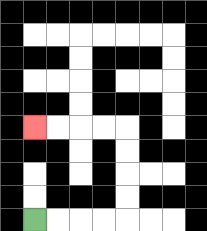{'start': '[1, 9]', 'end': '[1, 5]', 'path_directions': 'R,R,R,R,U,U,U,U,L,L,L,L', 'path_coordinates': '[[1, 9], [2, 9], [3, 9], [4, 9], [5, 9], [5, 8], [5, 7], [5, 6], [5, 5], [4, 5], [3, 5], [2, 5], [1, 5]]'}